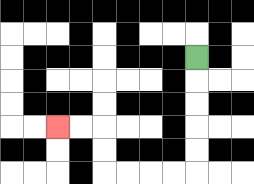{'start': '[8, 2]', 'end': '[2, 5]', 'path_directions': 'D,D,D,D,D,L,L,L,L,U,U,L,L', 'path_coordinates': '[[8, 2], [8, 3], [8, 4], [8, 5], [8, 6], [8, 7], [7, 7], [6, 7], [5, 7], [4, 7], [4, 6], [4, 5], [3, 5], [2, 5]]'}